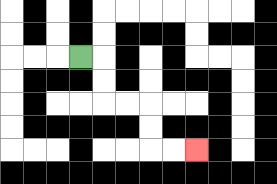{'start': '[3, 2]', 'end': '[8, 6]', 'path_directions': 'R,D,D,R,R,D,D,R,R', 'path_coordinates': '[[3, 2], [4, 2], [4, 3], [4, 4], [5, 4], [6, 4], [6, 5], [6, 6], [7, 6], [8, 6]]'}